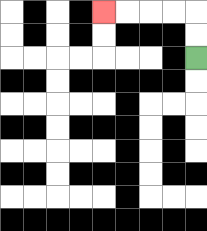{'start': '[8, 2]', 'end': '[4, 0]', 'path_directions': 'U,U,L,L,L,L', 'path_coordinates': '[[8, 2], [8, 1], [8, 0], [7, 0], [6, 0], [5, 0], [4, 0]]'}